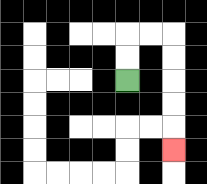{'start': '[5, 3]', 'end': '[7, 6]', 'path_directions': 'U,U,R,R,D,D,D,D,D', 'path_coordinates': '[[5, 3], [5, 2], [5, 1], [6, 1], [7, 1], [7, 2], [7, 3], [7, 4], [7, 5], [7, 6]]'}